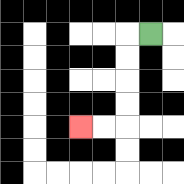{'start': '[6, 1]', 'end': '[3, 5]', 'path_directions': 'L,D,D,D,D,L,L', 'path_coordinates': '[[6, 1], [5, 1], [5, 2], [5, 3], [5, 4], [5, 5], [4, 5], [3, 5]]'}